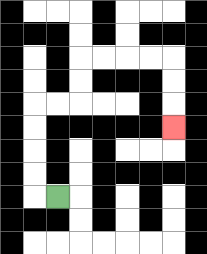{'start': '[2, 8]', 'end': '[7, 5]', 'path_directions': 'L,U,U,U,U,R,R,U,U,R,R,R,R,D,D,D', 'path_coordinates': '[[2, 8], [1, 8], [1, 7], [1, 6], [1, 5], [1, 4], [2, 4], [3, 4], [3, 3], [3, 2], [4, 2], [5, 2], [6, 2], [7, 2], [7, 3], [7, 4], [7, 5]]'}